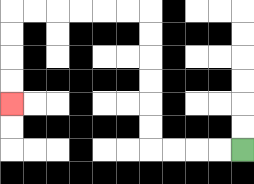{'start': '[10, 6]', 'end': '[0, 4]', 'path_directions': 'L,L,L,L,U,U,U,U,U,U,L,L,L,L,L,L,D,D,D,D', 'path_coordinates': '[[10, 6], [9, 6], [8, 6], [7, 6], [6, 6], [6, 5], [6, 4], [6, 3], [6, 2], [6, 1], [6, 0], [5, 0], [4, 0], [3, 0], [2, 0], [1, 0], [0, 0], [0, 1], [0, 2], [0, 3], [0, 4]]'}